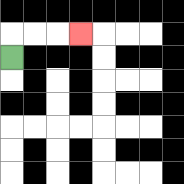{'start': '[0, 2]', 'end': '[3, 1]', 'path_directions': 'U,R,R,R', 'path_coordinates': '[[0, 2], [0, 1], [1, 1], [2, 1], [3, 1]]'}